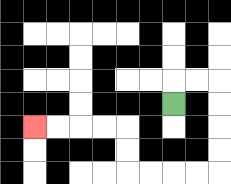{'start': '[7, 4]', 'end': '[1, 5]', 'path_directions': 'U,R,R,D,D,D,D,L,L,L,L,U,U,L,L,L,L', 'path_coordinates': '[[7, 4], [7, 3], [8, 3], [9, 3], [9, 4], [9, 5], [9, 6], [9, 7], [8, 7], [7, 7], [6, 7], [5, 7], [5, 6], [5, 5], [4, 5], [3, 5], [2, 5], [1, 5]]'}